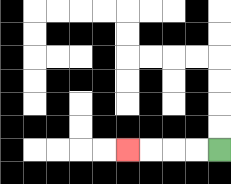{'start': '[9, 6]', 'end': '[5, 6]', 'path_directions': 'L,L,L,L', 'path_coordinates': '[[9, 6], [8, 6], [7, 6], [6, 6], [5, 6]]'}